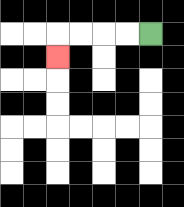{'start': '[6, 1]', 'end': '[2, 2]', 'path_directions': 'L,L,L,L,D', 'path_coordinates': '[[6, 1], [5, 1], [4, 1], [3, 1], [2, 1], [2, 2]]'}